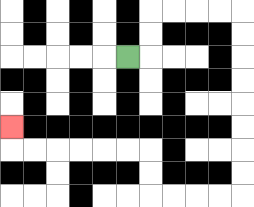{'start': '[5, 2]', 'end': '[0, 5]', 'path_directions': 'R,U,U,R,R,R,R,D,D,D,D,D,D,D,D,L,L,L,L,U,U,L,L,L,L,L,L,U', 'path_coordinates': '[[5, 2], [6, 2], [6, 1], [6, 0], [7, 0], [8, 0], [9, 0], [10, 0], [10, 1], [10, 2], [10, 3], [10, 4], [10, 5], [10, 6], [10, 7], [10, 8], [9, 8], [8, 8], [7, 8], [6, 8], [6, 7], [6, 6], [5, 6], [4, 6], [3, 6], [2, 6], [1, 6], [0, 6], [0, 5]]'}